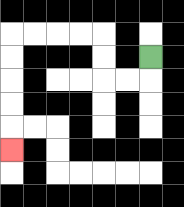{'start': '[6, 2]', 'end': '[0, 6]', 'path_directions': 'D,L,L,U,U,L,L,L,L,D,D,D,D,D', 'path_coordinates': '[[6, 2], [6, 3], [5, 3], [4, 3], [4, 2], [4, 1], [3, 1], [2, 1], [1, 1], [0, 1], [0, 2], [0, 3], [0, 4], [0, 5], [0, 6]]'}